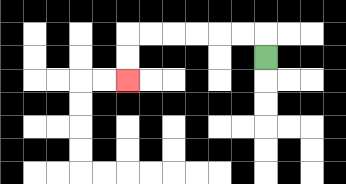{'start': '[11, 2]', 'end': '[5, 3]', 'path_directions': 'U,L,L,L,L,L,L,D,D', 'path_coordinates': '[[11, 2], [11, 1], [10, 1], [9, 1], [8, 1], [7, 1], [6, 1], [5, 1], [5, 2], [5, 3]]'}